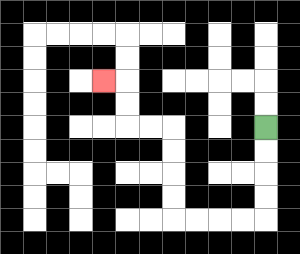{'start': '[11, 5]', 'end': '[4, 3]', 'path_directions': 'D,D,D,D,L,L,L,L,U,U,U,U,L,L,U,U,L', 'path_coordinates': '[[11, 5], [11, 6], [11, 7], [11, 8], [11, 9], [10, 9], [9, 9], [8, 9], [7, 9], [7, 8], [7, 7], [7, 6], [7, 5], [6, 5], [5, 5], [5, 4], [5, 3], [4, 3]]'}